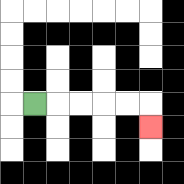{'start': '[1, 4]', 'end': '[6, 5]', 'path_directions': 'R,R,R,R,R,D', 'path_coordinates': '[[1, 4], [2, 4], [3, 4], [4, 4], [5, 4], [6, 4], [6, 5]]'}